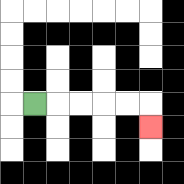{'start': '[1, 4]', 'end': '[6, 5]', 'path_directions': 'R,R,R,R,R,D', 'path_coordinates': '[[1, 4], [2, 4], [3, 4], [4, 4], [5, 4], [6, 4], [6, 5]]'}